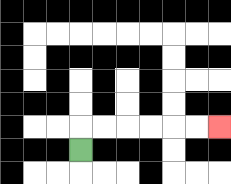{'start': '[3, 6]', 'end': '[9, 5]', 'path_directions': 'U,R,R,R,R,R,R', 'path_coordinates': '[[3, 6], [3, 5], [4, 5], [5, 5], [6, 5], [7, 5], [8, 5], [9, 5]]'}